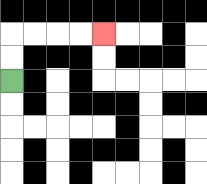{'start': '[0, 3]', 'end': '[4, 1]', 'path_directions': 'U,U,R,R,R,R', 'path_coordinates': '[[0, 3], [0, 2], [0, 1], [1, 1], [2, 1], [3, 1], [4, 1]]'}